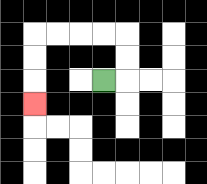{'start': '[4, 3]', 'end': '[1, 4]', 'path_directions': 'R,U,U,L,L,L,L,D,D,D', 'path_coordinates': '[[4, 3], [5, 3], [5, 2], [5, 1], [4, 1], [3, 1], [2, 1], [1, 1], [1, 2], [1, 3], [1, 4]]'}